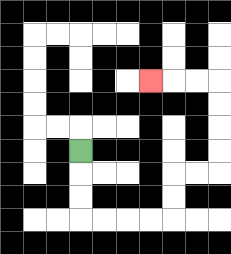{'start': '[3, 6]', 'end': '[6, 3]', 'path_directions': 'D,D,D,R,R,R,R,U,U,R,R,U,U,U,U,L,L,L', 'path_coordinates': '[[3, 6], [3, 7], [3, 8], [3, 9], [4, 9], [5, 9], [6, 9], [7, 9], [7, 8], [7, 7], [8, 7], [9, 7], [9, 6], [9, 5], [9, 4], [9, 3], [8, 3], [7, 3], [6, 3]]'}